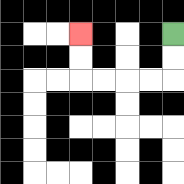{'start': '[7, 1]', 'end': '[3, 1]', 'path_directions': 'D,D,L,L,L,L,U,U', 'path_coordinates': '[[7, 1], [7, 2], [7, 3], [6, 3], [5, 3], [4, 3], [3, 3], [3, 2], [3, 1]]'}